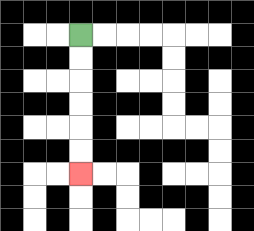{'start': '[3, 1]', 'end': '[3, 7]', 'path_directions': 'D,D,D,D,D,D', 'path_coordinates': '[[3, 1], [3, 2], [3, 3], [3, 4], [3, 5], [3, 6], [3, 7]]'}